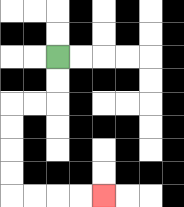{'start': '[2, 2]', 'end': '[4, 8]', 'path_directions': 'D,D,L,L,D,D,D,D,R,R,R,R', 'path_coordinates': '[[2, 2], [2, 3], [2, 4], [1, 4], [0, 4], [0, 5], [0, 6], [0, 7], [0, 8], [1, 8], [2, 8], [3, 8], [4, 8]]'}